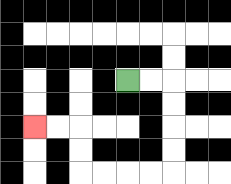{'start': '[5, 3]', 'end': '[1, 5]', 'path_directions': 'R,R,D,D,D,D,L,L,L,L,U,U,L,L', 'path_coordinates': '[[5, 3], [6, 3], [7, 3], [7, 4], [7, 5], [7, 6], [7, 7], [6, 7], [5, 7], [4, 7], [3, 7], [3, 6], [3, 5], [2, 5], [1, 5]]'}